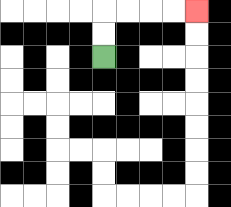{'start': '[4, 2]', 'end': '[8, 0]', 'path_directions': 'U,U,R,R,R,R', 'path_coordinates': '[[4, 2], [4, 1], [4, 0], [5, 0], [6, 0], [7, 0], [8, 0]]'}